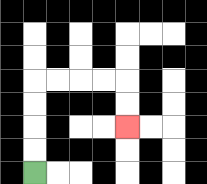{'start': '[1, 7]', 'end': '[5, 5]', 'path_directions': 'U,U,U,U,R,R,R,R,D,D', 'path_coordinates': '[[1, 7], [1, 6], [1, 5], [1, 4], [1, 3], [2, 3], [3, 3], [4, 3], [5, 3], [5, 4], [5, 5]]'}